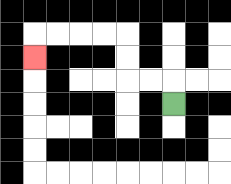{'start': '[7, 4]', 'end': '[1, 2]', 'path_directions': 'U,L,L,U,U,L,L,L,L,D', 'path_coordinates': '[[7, 4], [7, 3], [6, 3], [5, 3], [5, 2], [5, 1], [4, 1], [3, 1], [2, 1], [1, 1], [1, 2]]'}